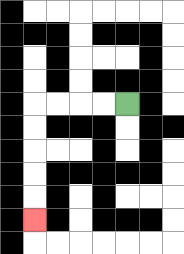{'start': '[5, 4]', 'end': '[1, 9]', 'path_directions': 'L,L,L,L,D,D,D,D,D', 'path_coordinates': '[[5, 4], [4, 4], [3, 4], [2, 4], [1, 4], [1, 5], [1, 6], [1, 7], [1, 8], [1, 9]]'}